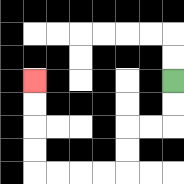{'start': '[7, 3]', 'end': '[1, 3]', 'path_directions': 'D,D,L,L,D,D,L,L,L,L,U,U,U,U', 'path_coordinates': '[[7, 3], [7, 4], [7, 5], [6, 5], [5, 5], [5, 6], [5, 7], [4, 7], [3, 7], [2, 7], [1, 7], [1, 6], [1, 5], [1, 4], [1, 3]]'}